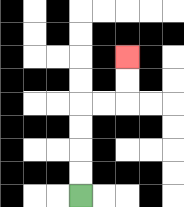{'start': '[3, 8]', 'end': '[5, 2]', 'path_directions': 'U,U,U,U,R,R,U,U', 'path_coordinates': '[[3, 8], [3, 7], [3, 6], [3, 5], [3, 4], [4, 4], [5, 4], [5, 3], [5, 2]]'}